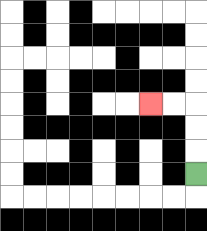{'start': '[8, 7]', 'end': '[6, 4]', 'path_directions': 'U,U,U,L,L', 'path_coordinates': '[[8, 7], [8, 6], [8, 5], [8, 4], [7, 4], [6, 4]]'}